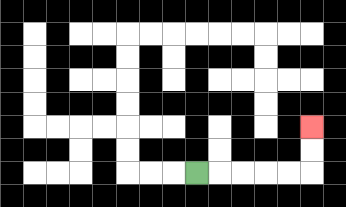{'start': '[8, 7]', 'end': '[13, 5]', 'path_directions': 'R,R,R,R,R,U,U', 'path_coordinates': '[[8, 7], [9, 7], [10, 7], [11, 7], [12, 7], [13, 7], [13, 6], [13, 5]]'}